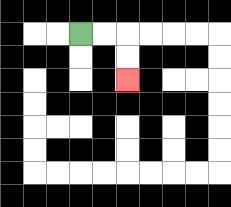{'start': '[3, 1]', 'end': '[5, 3]', 'path_directions': 'R,R,D,D', 'path_coordinates': '[[3, 1], [4, 1], [5, 1], [5, 2], [5, 3]]'}